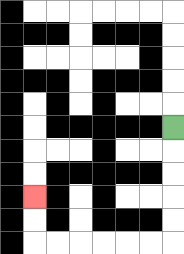{'start': '[7, 5]', 'end': '[1, 8]', 'path_directions': 'D,D,D,D,D,L,L,L,L,L,L,U,U', 'path_coordinates': '[[7, 5], [7, 6], [7, 7], [7, 8], [7, 9], [7, 10], [6, 10], [5, 10], [4, 10], [3, 10], [2, 10], [1, 10], [1, 9], [1, 8]]'}